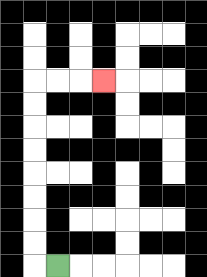{'start': '[2, 11]', 'end': '[4, 3]', 'path_directions': 'L,U,U,U,U,U,U,U,U,R,R,R', 'path_coordinates': '[[2, 11], [1, 11], [1, 10], [1, 9], [1, 8], [1, 7], [1, 6], [1, 5], [1, 4], [1, 3], [2, 3], [3, 3], [4, 3]]'}